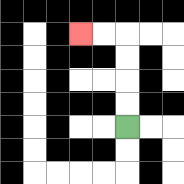{'start': '[5, 5]', 'end': '[3, 1]', 'path_directions': 'U,U,U,U,L,L', 'path_coordinates': '[[5, 5], [5, 4], [5, 3], [5, 2], [5, 1], [4, 1], [3, 1]]'}